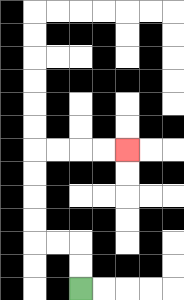{'start': '[3, 12]', 'end': '[5, 6]', 'path_directions': 'U,U,L,L,U,U,U,U,R,R,R,R', 'path_coordinates': '[[3, 12], [3, 11], [3, 10], [2, 10], [1, 10], [1, 9], [1, 8], [1, 7], [1, 6], [2, 6], [3, 6], [4, 6], [5, 6]]'}